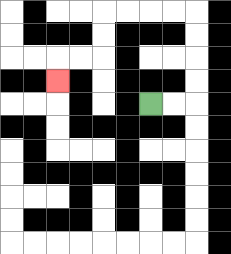{'start': '[6, 4]', 'end': '[2, 3]', 'path_directions': 'R,R,U,U,U,U,L,L,L,L,D,D,L,L,D', 'path_coordinates': '[[6, 4], [7, 4], [8, 4], [8, 3], [8, 2], [8, 1], [8, 0], [7, 0], [6, 0], [5, 0], [4, 0], [4, 1], [4, 2], [3, 2], [2, 2], [2, 3]]'}